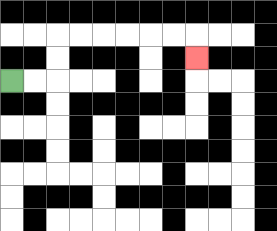{'start': '[0, 3]', 'end': '[8, 2]', 'path_directions': 'R,R,U,U,R,R,R,R,R,R,D', 'path_coordinates': '[[0, 3], [1, 3], [2, 3], [2, 2], [2, 1], [3, 1], [4, 1], [5, 1], [6, 1], [7, 1], [8, 1], [8, 2]]'}